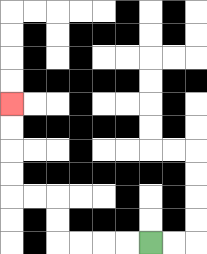{'start': '[6, 10]', 'end': '[0, 4]', 'path_directions': 'L,L,L,L,U,U,L,L,U,U,U,U', 'path_coordinates': '[[6, 10], [5, 10], [4, 10], [3, 10], [2, 10], [2, 9], [2, 8], [1, 8], [0, 8], [0, 7], [0, 6], [0, 5], [0, 4]]'}